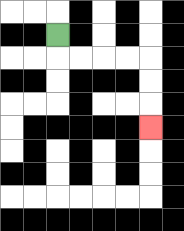{'start': '[2, 1]', 'end': '[6, 5]', 'path_directions': 'D,R,R,R,R,D,D,D', 'path_coordinates': '[[2, 1], [2, 2], [3, 2], [4, 2], [5, 2], [6, 2], [6, 3], [6, 4], [6, 5]]'}